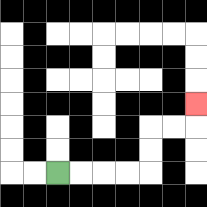{'start': '[2, 7]', 'end': '[8, 4]', 'path_directions': 'R,R,R,R,U,U,R,R,U', 'path_coordinates': '[[2, 7], [3, 7], [4, 7], [5, 7], [6, 7], [6, 6], [6, 5], [7, 5], [8, 5], [8, 4]]'}